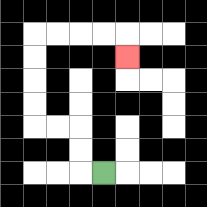{'start': '[4, 7]', 'end': '[5, 2]', 'path_directions': 'L,U,U,L,L,U,U,U,U,R,R,R,R,D', 'path_coordinates': '[[4, 7], [3, 7], [3, 6], [3, 5], [2, 5], [1, 5], [1, 4], [1, 3], [1, 2], [1, 1], [2, 1], [3, 1], [4, 1], [5, 1], [5, 2]]'}